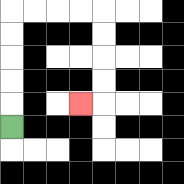{'start': '[0, 5]', 'end': '[3, 4]', 'path_directions': 'U,U,U,U,U,R,R,R,R,D,D,D,D,L', 'path_coordinates': '[[0, 5], [0, 4], [0, 3], [0, 2], [0, 1], [0, 0], [1, 0], [2, 0], [3, 0], [4, 0], [4, 1], [4, 2], [4, 3], [4, 4], [3, 4]]'}